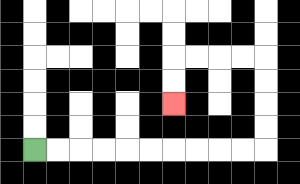{'start': '[1, 6]', 'end': '[7, 4]', 'path_directions': 'R,R,R,R,R,R,R,R,R,R,U,U,U,U,L,L,L,L,D,D', 'path_coordinates': '[[1, 6], [2, 6], [3, 6], [4, 6], [5, 6], [6, 6], [7, 6], [8, 6], [9, 6], [10, 6], [11, 6], [11, 5], [11, 4], [11, 3], [11, 2], [10, 2], [9, 2], [8, 2], [7, 2], [7, 3], [7, 4]]'}